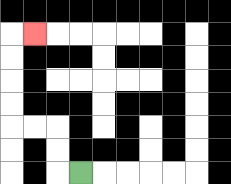{'start': '[3, 7]', 'end': '[1, 1]', 'path_directions': 'L,U,U,L,L,U,U,U,U,R', 'path_coordinates': '[[3, 7], [2, 7], [2, 6], [2, 5], [1, 5], [0, 5], [0, 4], [0, 3], [0, 2], [0, 1], [1, 1]]'}